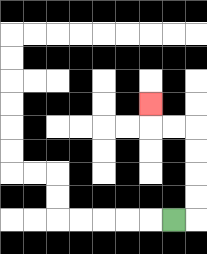{'start': '[7, 9]', 'end': '[6, 4]', 'path_directions': 'R,U,U,U,U,L,L,U', 'path_coordinates': '[[7, 9], [8, 9], [8, 8], [8, 7], [8, 6], [8, 5], [7, 5], [6, 5], [6, 4]]'}